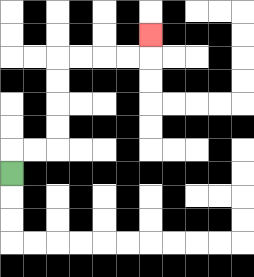{'start': '[0, 7]', 'end': '[6, 1]', 'path_directions': 'U,R,R,U,U,U,U,R,R,R,R,U', 'path_coordinates': '[[0, 7], [0, 6], [1, 6], [2, 6], [2, 5], [2, 4], [2, 3], [2, 2], [3, 2], [4, 2], [5, 2], [6, 2], [6, 1]]'}